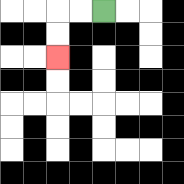{'start': '[4, 0]', 'end': '[2, 2]', 'path_directions': 'L,L,D,D', 'path_coordinates': '[[4, 0], [3, 0], [2, 0], [2, 1], [2, 2]]'}